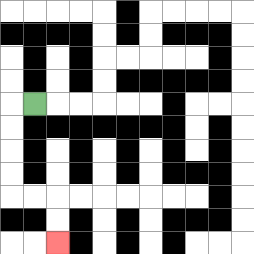{'start': '[1, 4]', 'end': '[2, 10]', 'path_directions': 'L,D,D,D,D,R,R,D,D', 'path_coordinates': '[[1, 4], [0, 4], [0, 5], [0, 6], [0, 7], [0, 8], [1, 8], [2, 8], [2, 9], [2, 10]]'}